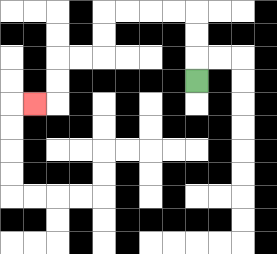{'start': '[8, 3]', 'end': '[1, 4]', 'path_directions': 'U,U,U,L,L,L,L,D,D,L,L,D,D,L', 'path_coordinates': '[[8, 3], [8, 2], [8, 1], [8, 0], [7, 0], [6, 0], [5, 0], [4, 0], [4, 1], [4, 2], [3, 2], [2, 2], [2, 3], [2, 4], [1, 4]]'}